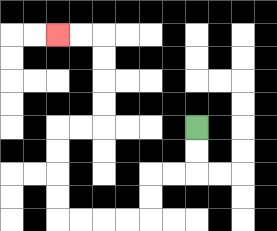{'start': '[8, 5]', 'end': '[2, 1]', 'path_directions': 'D,D,L,L,D,D,L,L,L,L,U,U,U,U,R,R,U,U,U,U,L,L', 'path_coordinates': '[[8, 5], [8, 6], [8, 7], [7, 7], [6, 7], [6, 8], [6, 9], [5, 9], [4, 9], [3, 9], [2, 9], [2, 8], [2, 7], [2, 6], [2, 5], [3, 5], [4, 5], [4, 4], [4, 3], [4, 2], [4, 1], [3, 1], [2, 1]]'}